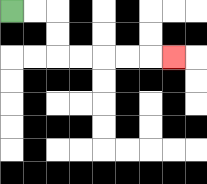{'start': '[0, 0]', 'end': '[7, 2]', 'path_directions': 'R,R,D,D,R,R,R,R,R', 'path_coordinates': '[[0, 0], [1, 0], [2, 0], [2, 1], [2, 2], [3, 2], [4, 2], [5, 2], [6, 2], [7, 2]]'}